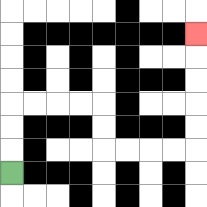{'start': '[0, 7]', 'end': '[8, 1]', 'path_directions': 'U,U,U,R,R,R,R,D,D,R,R,R,R,U,U,U,U,U', 'path_coordinates': '[[0, 7], [0, 6], [0, 5], [0, 4], [1, 4], [2, 4], [3, 4], [4, 4], [4, 5], [4, 6], [5, 6], [6, 6], [7, 6], [8, 6], [8, 5], [8, 4], [8, 3], [8, 2], [8, 1]]'}